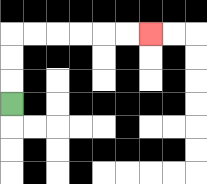{'start': '[0, 4]', 'end': '[6, 1]', 'path_directions': 'U,U,U,R,R,R,R,R,R', 'path_coordinates': '[[0, 4], [0, 3], [0, 2], [0, 1], [1, 1], [2, 1], [3, 1], [4, 1], [5, 1], [6, 1]]'}